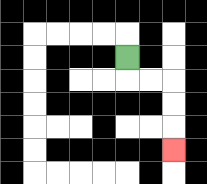{'start': '[5, 2]', 'end': '[7, 6]', 'path_directions': 'D,R,R,D,D,D', 'path_coordinates': '[[5, 2], [5, 3], [6, 3], [7, 3], [7, 4], [7, 5], [7, 6]]'}